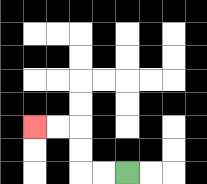{'start': '[5, 7]', 'end': '[1, 5]', 'path_directions': 'L,L,U,U,L,L', 'path_coordinates': '[[5, 7], [4, 7], [3, 7], [3, 6], [3, 5], [2, 5], [1, 5]]'}